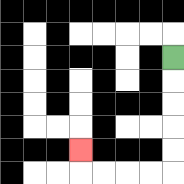{'start': '[7, 2]', 'end': '[3, 6]', 'path_directions': 'D,D,D,D,D,L,L,L,L,U', 'path_coordinates': '[[7, 2], [7, 3], [7, 4], [7, 5], [7, 6], [7, 7], [6, 7], [5, 7], [4, 7], [3, 7], [3, 6]]'}